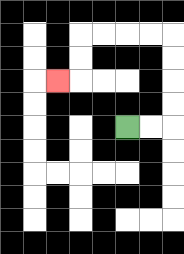{'start': '[5, 5]', 'end': '[2, 3]', 'path_directions': 'R,R,U,U,U,U,L,L,L,L,D,D,L', 'path_coordinates': '[[5, 5], [6, 5], [7, 5], [7, 4], [7, 3], [7, 2], [7, 1], [6, 1], [5, 1], [4, 1], [3, 1], [3, 2], [3, 3], [2, 3]]'}